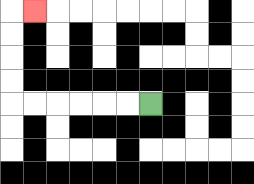{'start': '[6, 4]', 'end': '[1, 0]', 'path_directions': 'L,L,L,L,L,L,U,U,U,U,R', 'path_coordinates': '[[6, 4], [5, 4], [4, 4], [3, 4], [2, 4], [1, 4], [0, 4], [0, 3], [0, 2], [0, 1], [0, 0], [1, 0]]'}